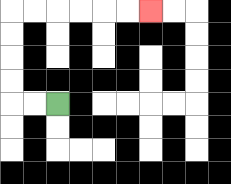{'start': '[2, 4]', 'end': '[6, 0]', 'path_directions': 'L,L,U,U,U,U,R,R,R,R,R,R', 'path_coordinates': '[[2, 4], [1, 4], [0, 4], [0, 3], [0, 2], [0, 1], [0, 0], [1, 0], [2, 0], [3, 0], [4, 0], [5, 0], [6, 0]]'}